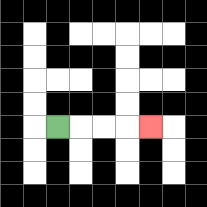{'start': '[2, 5]', 'end': '[6, 5]', 'path_directions': 'R,R,R,R', 'path_coordinates': '[[2, 5], [3, 5], [4, 5], [5, 5], [6, 5]]'}